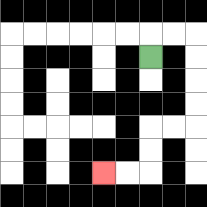{'start': '[6, 2]', 'end': '[4, 7]', 'path_directions': 'U,R,R,D,D,D,D,L,L,D,D,L,L', 'path_coordinates': '[[6, 2], [6, 1], [7, 1], [8, 1], [8, 2], [8, 3], [8, 4], [8, 5], [7, 5], [6, 5], [6, 6], [6, 7], [5, 7], [4, 7]]'}